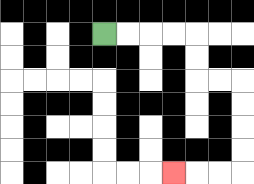{'start': '[4, 1]', 'end': '[7, 7]', 'path_directions': 'R,R,R,R,D,D,R,R,D,D,D,D,L,L,L', 'path_coordinates': '[[4, 1], [5, 1], [6, 1], [7, 1], [8, 1], [8, 2], [8, 3], [9, 3], [10, 3], [10, 4], [10, 5], [10, 6], [10, 7], [9, 7], [8, 7], [7, 7]]'}